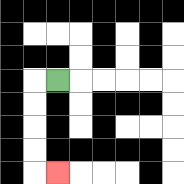{'start': '[2, 3]', 'end': '[2, 7]', 'path_directions': 'L,D,D,D,D,R', 'path_coordinates': '[[2, 3], [1, 3], [1, 4], [1, 5], [1, 6], [1, 7], [2, 7]]'}